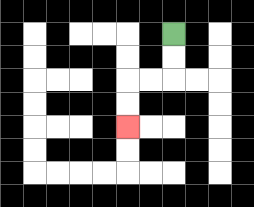{'start': '[7, 1]', 'end': '[5, 5]', 'path_directions': 'D,D,L,L,D,D', 'path_coordinates': '[[7, 1], [7, 2], [7, 3], [6, 3], [5, 3], [5, 4], [5, 5]]'}